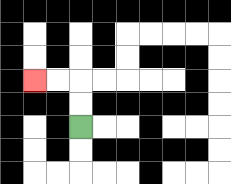{'start': '[3, 5]', 'end': '[1, 3]', 'path_directions': 'U,U,L,L', 'path_coordinates': '[[3, 5], [3, 4], [3, 3], [2, 3], [1, 3]]'}